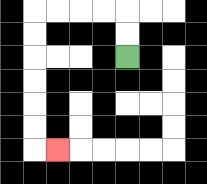{'start': '[5, 2]', 'end': '[2, 6]', 'path_directions': 'U,U,L,L,L,L,D,D,D,D,D,D,R', 'path_coordinates': '[[5, 2], [5, 1], [5, 0], [4, 0], [3, 0], [2, 0], [1, 0], [1, 1], [1, 2], [1, 3], [1, 4], [1, 5], [1, 6], [2, 6]]'}